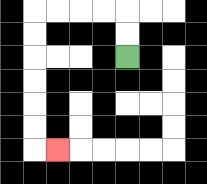{'start': '[5, 2]', 'end': '[2, 6]', 'path_directions': 'U,U,L,L,L,L,D,D,D,D,D,D,R', 'path_coordinates': '[[5, 2], [5, 1], [5, 0], [4, 0], [3, 0], [2, 0], [1, 0], [1, 1], [1, 2], [1, 3], [1, 4], [1, 5], [1, 6], [2, 6]]'}